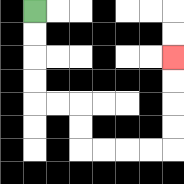{'start': '[1, 0]', 'end': '[7, 2]', 'path_directions': 'D,D,D,D,R,R,D,D,R,R,R,R,U,U,U,U', 'path_coordinates': '[[1, 0], [1, 1], [1, 2], [1, 3], [1, 4], [2, 4], [3, 4], [3, 5], [3, 6], [4, 6], [5, 6], [6, 6], [7, 6], [7, 5], [7, 4], [7, 3], [7, 2]]'}